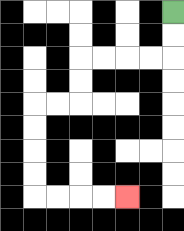{'start': '[7, 0]', 'end': '[5, 8]', 'path_directions': 'D,D,L,L,L,L,D,D,L,L,D,D,D,D,R,R,R,R', 'path_coordinates': '[[7, 0], [7, 1], [7, 2], [6, 2], [5, 2], [4, 2], [3, 2], [3, 3], [3, 4], [2, 4], [1, 4], [1, 5], [1, 6], [1, 7], [1, 8], [2, 8], [3, 8], [4, 8], [5, 8]]'}